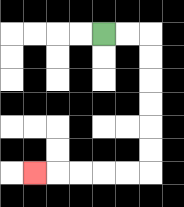{'start': '[4, 1]', 'end': '[1, 7]', 'path_directions': 'R,R,D,D,D,D,D,D,L,L,L,L,L', 'path_coordinates': '[[4, 1], [5, 1], [6, 1], [6, 2], [6, 3], [6, 4], [6, 5], [6, 6], [6, 7], [5, 7], [4, 7], [3, 7], [2, 7], [1, 7]]'}